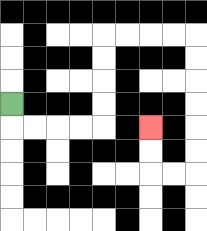{'start': '[0, 4]', 'end': '[6, 5]', 'path_directions': 'D,R,R,R,R,U,U,U,U,R,R,R,R,D,D,D,D,D,D,L,L,U,U', 'path_coordinates': '[[0, 4], [0, 5], [1, 5], [2, 5], [3, 5], [4, 5], [4, 4], [4, 3], [4, 2], [4, 1], [5, 1], [6, 1], [7, 1], [8, 1], [8, 2], [8, 3], [8, 4], [8, 5], [8, 6], [8, 7], [7, 7], [6, 7], [6, 6], [6, 5]]'}